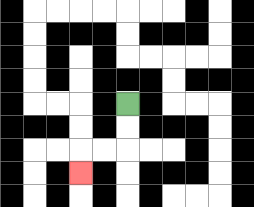{'start': '[5, 4]', 'end': '[3, 7]', 'path_directions': 'D,D,L,L,D', 'path_coordinates': '[[5, 4], [5, 5], [5, 6], [4, 6], [3, 6], [3, 7]]'}